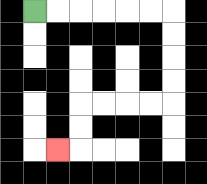{'start': '[1, 0]', 'end': '[2, 6]', 'path_directions': 'R,R,R,R,R,R,D,D,D,D,L,L,L,L,D,D,L', 'path_coordinates': '[[1, 0], [2, 0], [3, 0], [4, 0], [5, 0], [6, 0], [7, 0], [7, 1], [7, 2], [7, 3], [7, 4], [6, 4], [5, 4], [4, 4], [3, 4], [3, 5], [3, 6], [2, 6]]'}